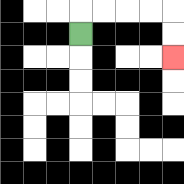{'start': '[3, 1]', 'end': '[7, 2]', 'path_directions': 'U,R,R,R,R,D,D', 'path_coordinates': '[[3, 1], [3, 0], [4, 0], [5, 0], [6, 0], [7, 0], [7, 1], [7, 2]]'}